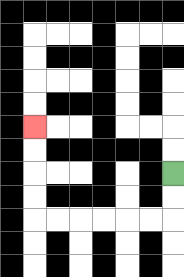{'start': '[7, 7]', 'end': '[1, 5]', 'path_directions': 'D,D,L,L,L,L,L,L,U,U,U,U', 'path_coordinates': '[[7, 7], [7, 8], [7, 9], [6, 9], [5, 9], [4, 9], [3, 9], [2, 9], [1, 9], [1, 8], [1, 7], [1, 6], [1, 5]]'}